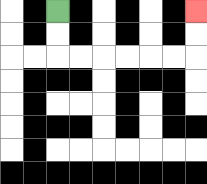{'start': '[2, 0]', 'end': '[8, 0]', 'path_directions': 'D,D,R,R,R,R,R,R,U,U', 'path_coordinates': '[[2, 0], [2, 1], [2, 2], [3, 2], [4, 2], [5, 2], [6, 2], [7, 2], [8, 2], [8, 1], [8, 0]]'}